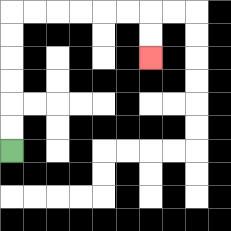{'start': '[0, 6]', 'end': '[6, 2]', 'path_directions': 'U,U,U,U,U,U,R,R,R,R,R,R,D,D', 'path_coordinates': '[[0, 6], [0, 5], [0, 4], [0, 3], [0, 2], [0, 1], [0, 0], [1, 0], [2, 0], [3, 0], [4, 0], [5, 0], [6, 0], [6, 1], [6, 2]]'}